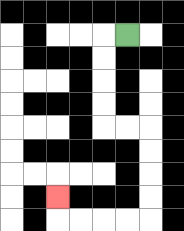{'start': '[5, 1]', 'end': '[2, 8]', 'path_directions': 'L,D,D,D,D,R,R,D,D,D,D,L,L,L,L,U', 'path_coordinates': '[[5, 1], [4, 1], [4, 2], [4, 3], [4, 4], [4, 5], [5, 5], [6, 5], [6, 6], [6, 7], [6, 8], [6, 9], [5, 9], [4, 9], [3, 9], [2, 9], [2, 8]]'}